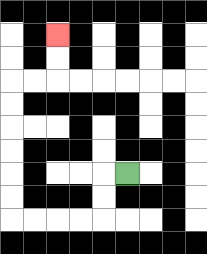{'start': '[5, 7]', 'end': '[2, 1]', 'path_directions': 'L,D,D,L,L,L,L,U,U,U,U,U,U,R,R,U,U', 'path_coordinates': '[[5, 7], [4, 7], [4, 8], [4, 9], [3, 9], [2, 9], [1, 9], [0, 9], [0, 8], [0, 7], [0, 6], [0, 5], [0, 4], [0, 3], [1, 3], [2, 3], [2, 2], [2, 1]]'}